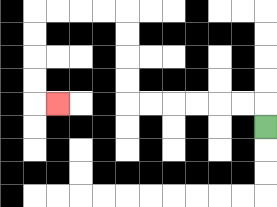{'start': '[11, 5]', 'end': '[2, 4]', 'path_directions': 'U,L,L,L,L,L,L,U,U,U,U,L,L,L,L,D,D,D,D,R', 'path_coordinates': '[[11, 5], [11, 4], [10, 4], [9, 4], [8, 4], [7, 4], [6, 4], [5, 4], [5, 3], [5, 2], [5, 1], [5, 0], [4, 0], [3, 0], [2, 0], [1, 0], [1, 1], [1, 2], [1, 3], [1, 4], [2, 4]]'}